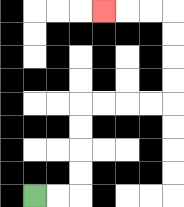{'start': '[1, 8]', 'end': '[4, 0]', 'path_directions': 'R,R,U,U,U,U,R,R,R,R,U,U,U,U,L,L,L', 'path_coordinates': '[[1, 8], [2, 8], [3, 8], [3, 7], [3, 6], [3, 5], [3, 4], [4, 4], [5, 4], [6, 4], [7, 4], [7, 3], [7, 2], [7, 1], [7, 0], [6, 0], [5, 0], [4, 0]]'}